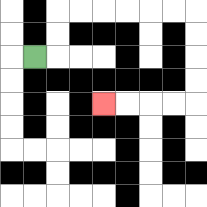{'start': '[1, 2]', 'end': '[4, 4]', 'path_directions': 'R,U,U,R,R,R,R,R,R,D,D,D,D,L,L,L,L', 'path_coordinates': '[[1, 2], [2, 2], [2, 1], [2, 0], [3, 0], [4, 0], [5, 0], [6, 0], [7, 0], [8, 0], [8, 1], [8, 2], [8, 3], [8, 4], [7, 4], [6, 4], [5, 4], [4, 4]]'}